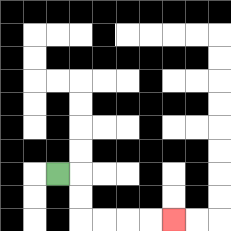{'start': '[2, 7]', 'end': '[7, 9]', 'path_directions': 'R,D,D,R,R,R,R', 'path_coordinates': '[[2, 7], [3, 7], [3, 8], [3, 9], [4, 9], [5, 9], [6, 9], [7, 9]]'}